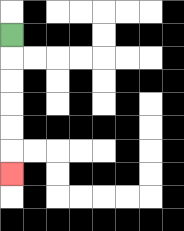{'start': '[0, 1]', 'end': '[0, 7]', 'path_directions': 'D,D,D,D,D,D', 'path_coordinates': '[[0, 1], [0, 2], [0, 3], [0, 4], [0, 5], [0, 6], [0, 7]]'}